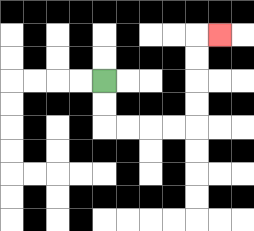{'start': '[4, 3]', 'end': '[9, 1]', 'path_directions': 'D,D,R,R,R,R,U,U,U,U,R', 'path_coordinates': '[[4, 3], [4, 4], [4, 5], [5, 5], [6, 5], [7, 5], [8, 5], [8, 4], [8, 3], [8, 2], [8, 1], [9, 1]]'}